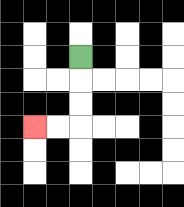{'start': '[3, 2]', 'end': '[1, 5]', 'path_directions': 'D,D,D,L,L', 'path_coordinates': '[[3, 2], [3, 3], [3, 4], [3, 5], [2, 5], [1, 5]]'}